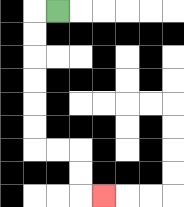{'start': '[2, 0]', 'end': '[4, 8]', 'path_directions': 'L,D,D,D,D,D,D,R,R,D,D,R', 'path_coordinates': '[[2, 0], [1, 0], [1, 1], [1, 2], [1, 3], [1, 4], [1, 5], [1, 6], [2, 6], [3, 6], [3, 7], [3, 8], [4, 8]]'}